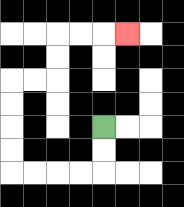{'start': '[4, 5]', 'end': '[5, 1]', 'path_directions': 'D,D,L,L,L,L,U,U,U,U,R,R,U,U,R,R,R', 'path_coordinates': '[[4, 5], [4, 6], [4, 7], [3, 7], [2, 7], [1, 7], [0, 7], [0, 6], [0, 5], [0, 4], [0, 3], [1, 3], [2, 3], [2, 2], [2, 1], [3, 1], [4, 1], [5, 1]]'}